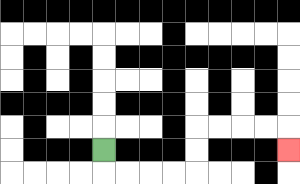{'start': '[4, 6]', 'end': '[12, 6]', 'path_directions': 'D,R,R,R,R,U,U,R,R,R,R,D', 'path_coordinates': '[[4, 6], [4, 7], [5, 7], [6, 7], [7, 7], [8, 7], [8, 6], [8, 5], [9, 5], [10, 5], [11, 5], [12, 5], [12, 6]]'}